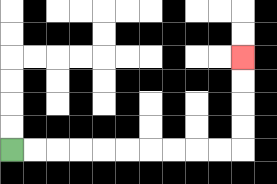{'start': '[0, 6]', 'end': '[10, 2]', 'path_directions': 'R,R,R,R,R,R,R,R,R,R,U,U,U,U', 'path_coordinates': '[[0, 6], [1, 6], [2, 6], [3, 6], [4, 6], [5, 6], [6, 6], [7, 6], [8, 6], [9, 6], [10, 6], [10, 5], [10, 4], [10, 3], [10, 2]]'}